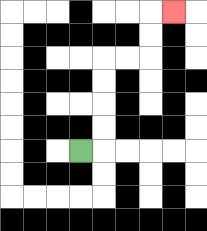{'start': '[3, 6]', 'end': '[7, 0]', 'path_directions': 'R,U,U,U,U,R,R,U,U,R', 'path_coordinates': '[[3, 6], [4, 6], [4, 5], [4, 4], [4, 3], [4, 2], [5, 2], [6, 2], [6, 1], [6, 0], [7, 0]]'}